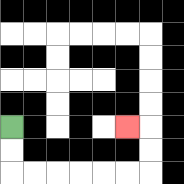{'start': '[0, 5]', 'end': '[5, 5]', 'path_directions': 'D,D,R,R,R,R,R,R,U,U,L', 'path_coordinates': '[[0, 5], [0, 6], [0, 7], [1, 7], [2, 7], [3, 7], [4, 7], [5, 7], [6, 7], [6, 6], [6, 5], [5, 5]]'}